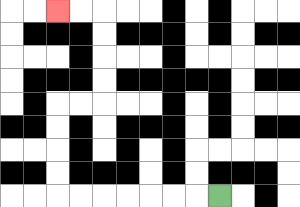{'start': '[9, 8]', 'end': '[2, 0]', 'path_directions': 'L,L,L,L,L,L,L,U,U,U,U,R,R,U,U,U,U,L,L', 'path_coordinates': '[[9, 8], [8, 8], [7, 8], [6, 8], [5, 8], [4, 8], [3, 8], [2, 8], [2, 7], [2, 6], [2, 5], [2, 4], [3, 4], [4, 4], [4, 3], [4, 2], [4, 1], [4, 0], [3, 0], [2, 0]]'}